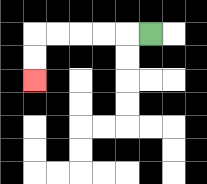{'start': '[6, 1]', 'end': '[1, 3]', 'path_directions': 'L,L,L,L,L,D,D', 'path_coordinates': '[[6, 1], [5, 1], [4, 1], [3, 1], [2, 1], [1, 1], [1, 2], [1, 3]]'}